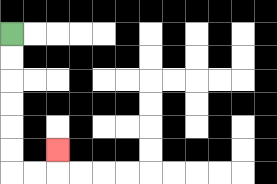{'start': '[0, 1]', 'end': '[2, 6]', 'path_directions': 'D,D,D,D,D,D,R,R,U', 'path_coordinates': '[[0, 1], [0, 2], [0, 3], [0, 4], [0, 5], [0, 6], [0, 7], [1, 7], [2, 7], [2, 6]]'}